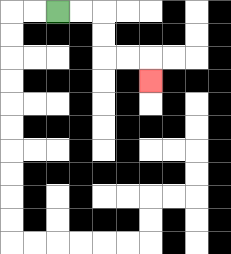{'start': '[2, 0]', 'end': '[6, 3]', 'path_directions': 'R,R,D,D,R,R,D', 'path_coordinates': '[[2, 0], [3, 0], [4, 0], [4, 1], [4, 2], [5, 2], [6, 2], [6, 3]]'}